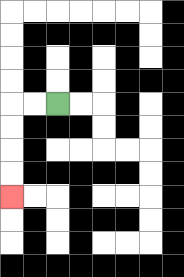{'start': '[2, 4]', 'end': '[0, 8]', 'path_directions': 'L,L,D,D,D,D', 'path_coordinates': '[[2, 4], [1, 4], [0, 4], [0, 5], [0, 6], [0, 7], [0, 8]]'}